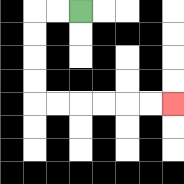{'start': '[3, 0]', 'end': '[7, 4]', 'path_directions': 'L,L,D,D,D,D,R,R,R,R,R,R', 'path_coordinates': '[[3, 0], [2, 0], [1, 0], [1, 1], [1, 2], [1, 3], [1, 4], [2, 4], [3, 4], [4, 4], [5, 4], [6, 4], [7, 4]]'}